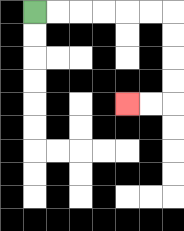{'start': '[1, 0]', 'end': '[5, 4]', 'path_directions': 'R,R,R,R,R,R,D,D,D,D,L,L', 'path_coordinates': '[[1, 0], [2, 0], [3, 0], [4, 0], [5, 0], [6, 0], [7, 0], [7, 1], [7, 2], [7, 3], [7, 4], [6, 4], [5, 4]]'}